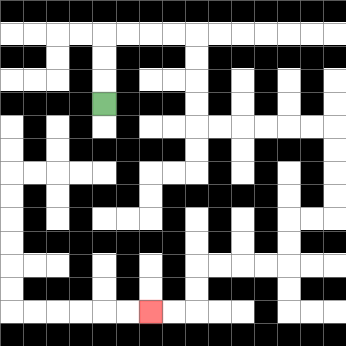{'start': '[4, 4]', 'end': '[6, 13]', 'path_directions': 'U,U,U,R,R,R,R,D,D,D,D,R,R,R,R,R,R,D,D,D,D,L,L,D,D,L,L,L,L,D,D,L,L', 'path_coordinates': '[[4, 4], [4, 3], [4, 2], [4, 1], [5, 1], [6, 1], [7, 1], [8, 1], [8, 2], [8, 3], [8, 4], [8, 5], [9, 5], [10, 5], [11, 5], [12, 5], [13, 5], [14, 5], [14, 6], [14, 7], [14, 8], [14, 9], [13, 9], [12, 9], [12, 10], [12, 11], [11, 11], [10, 11], [9, 11], [8, 11], [8, 12], [8, 13], [7, 13], [6, 13]]'}